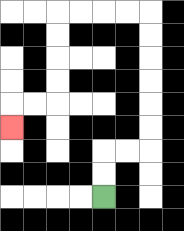{'start': '[4, 8]', 'end': '[0, 5]', 'path_directions': 'U,U,R,R,U,U,U,U,U,U,L,L,L,L,D,D,D,D,L,L,D', 'path_coordinates': '[[4, 8], [4, 7], [4, 6], [5, 6], [6, 6], [6, 5], [6, 4], [6, 3], [6, 2], [6, 1], [6, 0], [5, 0], [4, 0], [3, 0], [2, 0], [2, 1], [2, 2], [2, 3], [2, 4], [1, 4], [0, 4], [0, 5]]'}